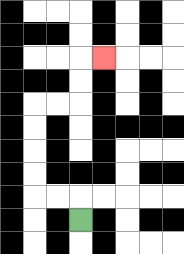{'start': '[3, 9]', 'end': '[4, 2]', 'path_directions': 'U,L,L,U,U,U,U,R,R,U,U,R', 'path_coordinates': '[[3, 9], [3, 8], [2, 8], [1, 8], [1, 7], [1, 6], [1, 5], [1, 4], [2, 4], [3, 4], [3, 3], [3, 2], [4, 2]]'}